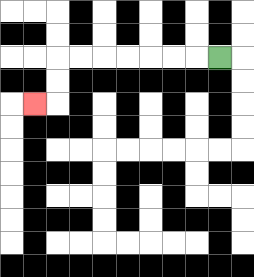{'start': '[9, 2]', 'end': '[1, 4]', 'path_directions': 'L,L,L,L,L,L,L,D,D,L', 'path_coordinates': '[[9, 2], [8, 2], [7, 2], [6, 2], [5, 2], [4, 2], [3, 2], [2, 2], [2, 3], [2, 4], [1, 4]]'}